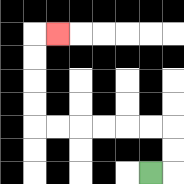{'start': '[6, 7]', 'end': '[2, 1]', 'path_directions': 'R,U,U,L,L,L,L,L,L,U,U,U,U,R', 'path_coordinates': '[[6, 7], [7, 7], [7, 6], [7, 5], [6, 5], [5, 5], [4, 5], [3, 5], [2, 5], [1, 5], [1, 4], [1, 3], [1, 2], [1, 1], [2, 1]]'}